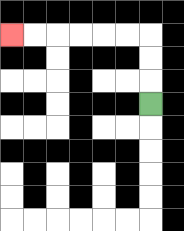{'start': '[6, 4]', 'end': '[0, 1]', 'path_directions': 'U,U,U,L,L,L,L,L,L', 'path_coordinates': '[[6, 4], [6, 3], [6, 2], [6, 1], [5, 1], [4, 1], [3, 1], [2, 1], [1, 1], [0, 1]]'}